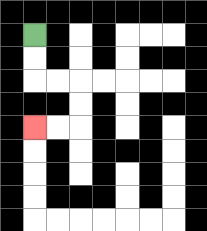{'start': '[1, 1]', 'end': '[1, 5]', 'path_directions': 'D,D,R,R,D,D,L,L', 'path_coordinates': '[[1, 1], [1, 2], [1, 3], [2, 3], [3, 3], [3, 4], [3, 5], [2, 5], [1, 5]]'}